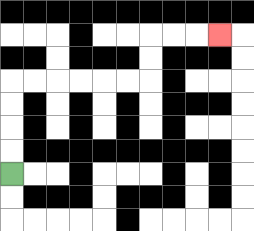{'start': '[0, 7]', 'end': '[9, 1]', 'path_directions': 'U,U,U,U,R,R,R,R,R,R,U,U,R,R,R', 'path_coordinates': '[[0, 7], [0, 6], [0, 5], [0, 4], [0, 3], [1, 3], [2, 3], [3, 3], [4, 3], [5, 3], [6, 3], [6, 2], [6, 1], [7, 1], [8, 1], [9, 1]]'}